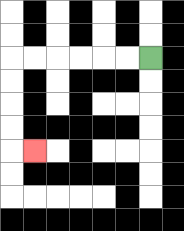{'start': '[6, 2]', 'end': '[1, 6]', 'path_directions': 'L,L,L,L,L,L,D,D,D,D,R', 'path_coordinates': '[[6, 2], [5, 2], [4, 2], [3, 2], [2, 2], [1, 2], [0, 2], [0, 3], [0, 4], [0, 5], [0, 6], [1, 6]]'}